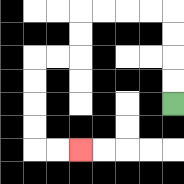{'start': '[7, 4]', 'end': '[3, 6]', 'path_directions': 'U,U,U,U,L,L,L,L,D,D,L,L,D,D,D,D,R,R', 'path_coordinates': '[[7, 4], [7, 3], [7, 2], [7, 1], [7, 0], [6, 0], [5, 0], [4, 0], [3, 0], [3, 1], [3, 2], [2, 2], [1, 2], [1, 3], [1, 4], [1, 5], [1, 6], [2, 6], [3, 6]]'}